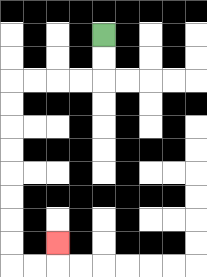{'start': '[4, 1]', 'end': '[2, 10]', 'path_directions': 'D,D,L,L,L,L,D,D,D,D,D,D,D,D,R,R,U', 'path_coordinates': '[[4, 1], [4, 2], [4, 3], [3, 3], [2, 3], [1, 3], [0, 3], [0, 4], [0, 5], [0, 6], [0, 7], [0, 8], [0, 9], [0, 10], [0, 11], [1, 11], [2, 11], [2, 10]]'}